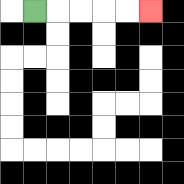{'start': '[1, 0]', 'end': '[6, 0]', 'path_directions': 'R,R,R,R,R', 'path_coordinates': '[[1, 0], [2, 0], [3, 0], [4, 0], [5, 0], [6, 0]]'}